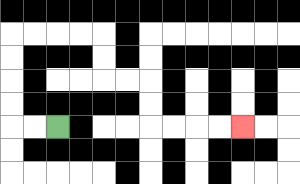{'start': '[2, 5]', 'end': '[10, 5]', 'path_directions': 'L,L,U,U,U,U,R,R,R,R,D,D,R,R,D,D,R,R,R,R', 'path_coordinates': '[[2, 5], [1, 5], [0, 5], [0, 4], [0, 3], [0, 2], [0, 1], [1, 1], [2, 1], [3, 1], [4, 1], [4, 2], [4, 3], [5, 3], [6, 3], [6, 4], [6, 5], [7, 5], [8, 5], [9, 5], [10, 5]]'}